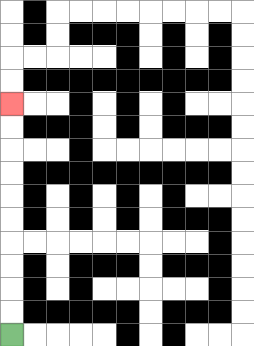{'start': '[0, 14]', 'end': '[0, 4]', 'path_directions': 'U,U,U,U,U,U,U,U,U,U', 'path_coordinates': '[[0, 14], [0, 13], [0, 12], [0, 11], [0, 10], [0, 9], [0, 8], [0, 7], [0, 6], [0, 5], [0, 4]]'}